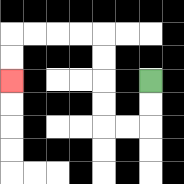{'start': '[6, 3]', 'end': '[0, 3]', 'path_directions': 'D,D,L,L,U,U,U,U,L,L,L,L,D,D', 'path_coordinates': '[[6, 3], [6, 4], [6, 5], [5, 5], [4, 5], [4, 4], [4, 3], [4, 2], [4, 1], [3, 1], [2, 1], [1, 1], [0, 1], [0, 2], [0, 3]]'}